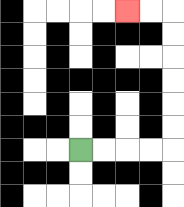{'start': '[3, 6]', 'end': '[5, 0]', 'path_directions': 'R,R,R,R,U,U,U,U,U,U,L,L', 'path_coordinates': '[[3, 6], [4, 6], [5, 6], [6, 6], [7, 6], [7, 5], [7, 4], [7, 3], [7, 2], [7, 1], [7, 0], [6, 0], [5, 0]]'}